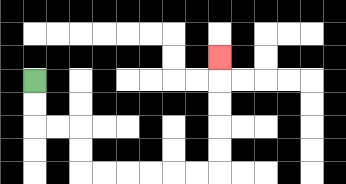{'start': '[1, 3]', 'end': '[9, 2]', 'path_directions': 'D,D,R,R,D,D,R,R,R,R,R,R,U,U,U,U,U', 'path_coordinates': '[[1, 3], [1, 4], [1, 5], [2, 5], [3, 5], [3, 6], [3, 7], [4, 7], [5, 7], [6, 7], [7, 7], [8, 7], [9, 7], [9, 6], [9, 5], [9, 4], [9, 3], [9, 2]]'}